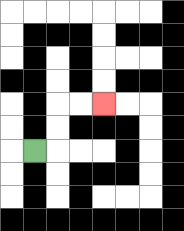{'start': '[1, 6]', 'end': '[4, 4]', 'path_directions': 'R,U,U,R,R', 'path_coordinates': '[[1, 6], [2, 6], [2, 5], [2, 4], [3, 4], [4, 4]]'}